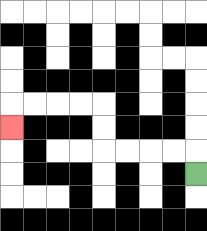{'start': '[8, 7]', 'end': '[0, 5]', 'path_directions': 'U,L,L,L,L,U,U,L,L,L,L,D', 'path_coordinates': '[[8, 7], [8, 6], [7, 6], [6, 6], [5, 6], [4, 6], [4, 5], [4, 4], [3, 4], [2, 4], [1, 4], [0, 4], [0, 5]]'}